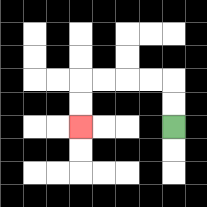{'start': '[7, 5]', 'end': '[3, 5]', 'path_directions': 'U,U,L,L,L,L,D,D', 'path_coordinates': '[[7, 5], [7, 4], [7, 3], [6, 3], [5, 3], [4, 3], [3, 3], [3, 4], [3, 5]]'}